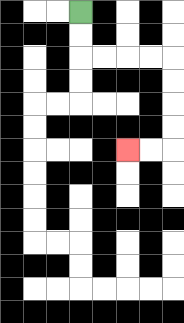{'start': '[3, 0]', 'end': '[5, 6]', 'path_directions': 'D,D,R,R,R,R,D,D,D,D,L,L', 'path_coordinates': '[[3, 0], [3, 1], [3, 2], [4, 2], [5, 2], [6, 2], [7, 2], [7, 3], [7, 4], [7, 5], [7, 6], [6, 6], [5, 6]]'}